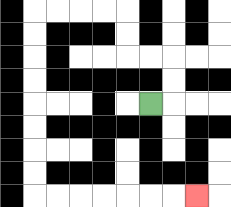{'start': '[6, 4]', 'end': '[8, 8]', 'path_directions': 'R,U,U,L,L,U,U,L,L,L,L,D,D,D,D,D,D,D,D,R,R,R,R,R,R,R', 'path_coordinates': '[[6, 4], [7, 4], [7, 3], [7, 2], [6, 2], [5, 2], [5, 1], [5, 0], [4, 0], [3, 0], [2, 0], [1, 0], [1, 1], [1, 2], [1, 3], [1, 4], [1, 5], [1, 6], [1, 7], [1, 8], [2, 8], [3, 8], [4, 8], [5, 8], [6, 8], [7, 8], [8, 8]]'}